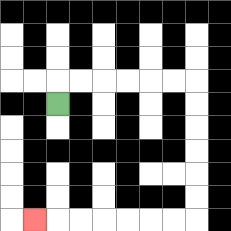{'start': '[2, 4]', 'end': '[1, 9]', 'path_directions': 'U,R,R,R,R,R,R,D,D,D,D,D,D,L,L,L,L,L,L,L', 'path_coordinates': '[[2, 4], [2, 3], [3, 3], [4, 3], [5, 3], [6, 3], [7, 3], [8, 3], [8, 4], [8, 5], [8, 6], [8, 7], [8, 8], [8, 9], [7, 9], [6, 9], [5, 9], [4, 9], [3, 9], [2, 9], [1, 9]]'}